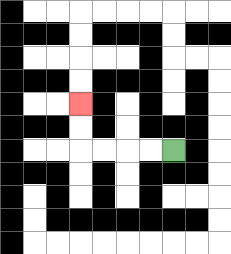{'start': '[7, 6]', 'end': '[3, 4]', 'path_directions': 'L,L,L,L,U,U', 'path_coordinates': '[[7, 6], [6, 6], [5, 6], [4, 6], [3, 6], [3, 5], [3, 4]]'}